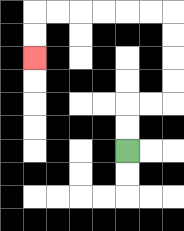{'start': '[5, 6]', 'end': '[1, 2]', 'path_directions': 'U,U,R,R,U,U,U,U,L,L,L,L,L,L,D,D', 'path_coordinates': '[[5, 6], [5, 5], [5, 4], [6, 4], [7, 4], [7, 3], [7, 2], [7, 1], [7, 0], [6, 0], [5, 0], [4, 0], [3, 0], [2, 0], [1, 0], [1, 1], [1, 2]]'}